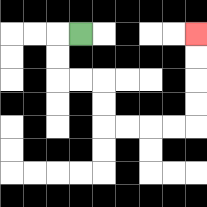{'start': '[3, 1]', 'end': '[8, 1]', 'path_directions': 'L,D,D,R,R,D,D,R,R,R,R,U,U,U,U', 'path_coordinates': '[[3, 1], [2, 1], [2, 2], [2, 3], [3, 3], [4, 3], [4, 4], [4, 5], [5, 5], [6, 5], [7, 5], [8, 5], [8, 4], [8, 3], [8, 2], [8, 1]]'}